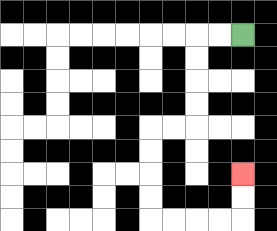{'start': '[10, 1]', 'end': '[10, 7]', 'path_directions': 'L,L,D,D,D,D,L,L,D,D,D,D,R,R,R,R,U,U', 'path_coordinates': '[[10, 1], [9, 1], [8, 1], [8, 2], [8, 3], [8, 4], [8, 5], [7, 5], [6, 5], [6, 6], [6, 7], [6, 8], [6, 9], [7, 9], [8, 9], [9, 9], [10, 9], [10, 8], [10, 7]]'}